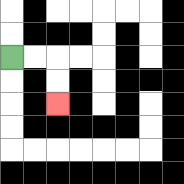{'start': '[0, 2]', 'end': '[2, 4]', 'path_directions': 'R,R,D,D', 'path_coordinates': '[[0, 2], [1, 2], [2, 2], [2, 3], [2, 4]]'}